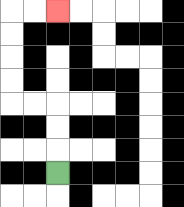{'start': '[2, 7]', 'end': '[2, 0]', 'path_directions': 'U,U,U,L,L,U,U,U,U,R,R', 'path_coordinates': '[[2, 7], [2, 6], [2, 5], [2, 4], [1, 4], [0, 4], [0, 3], [0, 2], [0, 1], [0, 0], [1, 0], [2, 0]]'}